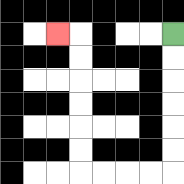{'start': '[7, 1]', 'end': '[2, 1]', 'path_directions': 'D,D,D,D,D,D,L,L,L,L,U,U,U,U,U,U,L', 'path_coordinates': '[[7, 1], [7, 2], [7, 3], [7, 4], [7, 5], [7, 6], [7, 7], [6, 7], [5, 7], [4, 7], [3, 7], [3, 6], [3, 5], [3, 4], [3, 3], [3, 2], [3, 1], [2, 1]]'}